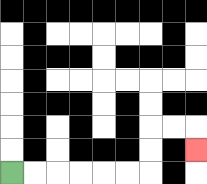{'start': '[0, 7]', 'end': '[8, 6]', 'path_directions': 'R,R,R,R,R,R,U,U,R,R,D', 'path_coordinates': '[[0, 7], [1, 7], [2, 7], [3, 7], [4, 7], [5, 7], [6, 7], [6, 6], [6, 5], [7, 5], [8, 5], [8, 6]]'}